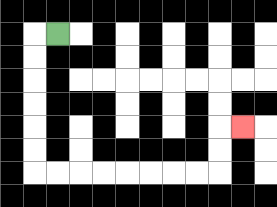{'start': '[2, 1]', 'end': '[10, 5]', 'path_directions': 'L,D,D,D,D,D,D,R,R,R,R,R,R,R,R,U,U,R', 'path_coordinates': '[[2, 1], [1, 1], [1, 2], [1, 3], [1, 4], [1, 5], [1, 6], [1, 7], [2, 7], [3, 7], [4, 7], [5, 7], [6, 7], [7, 7], [8, 7], [9, 7], [9, 6], [9, 5], [10, 5]]'}